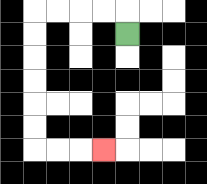{'start': '[5, 1]', 'end': '[4, 6]', 'path_directions': 'U,L,L,L,L,D,D,D,D,D,D,R,R,R', 'path_coordinates': '[[5, 1], [5, 0], [4, 0], [3, 0], [2, 0], [1, 0], [1, 1], [1, 2], [1, 3], [1, 4], [1, 5], [1, 6], [2, 6], [3, 6], [4, 6]]'}